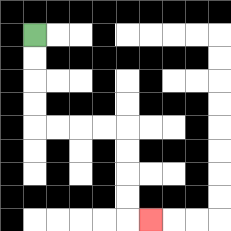{'start': '[1, 1]', 'end': '[6, 9]', 'path_directions': 'D,D,D,D,R,R,R,R,D,D,D,D,R', 'path_coordinates': '[[1, 1], [1, 2], [1, 3], [1, 4], [1, 5], [2, 5], [3, 5], [4, 5], [5, 5], [5, 6], [5, 7], [5, 8], [5, 9], [6, 9]]'}